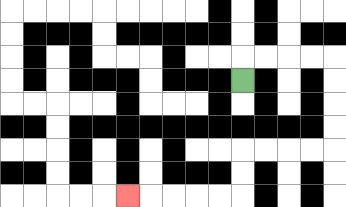{'start': '[10, 3]', 'end': '[5, 8]', 'path_directions': 'U,R,R,R,R,D,D,D,D,L,L,L,L,D,D,L,L,L,L,L', 'path_coordinates': '[[10, 3], [10, 2], [11, 2], [12, 2], [13, 2], [14, 2], [14, 3], [14, 4], [14, 5], [14, 6], [13, 6], [12, 6], [11, 6], [10, 6], [10, 7], [10, 8], [9, 8], [8, 8], [7, 8], [6, 8], [5, 8]]'}